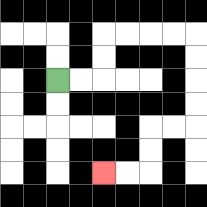{'start': '[2, 3]', 'end': '[4, 7]', 'path_directions': 'R,R,U,U,R,R,R,R,D,D,D,D,L,L,D,D,L,L', 'path_coordinates': '[[2, 3], [3, 3], [4, 3], [4, 2], [4, 1], [5, 1], [6, 1], [7, 1], [8, 1], [8, 2], [8, 3], [8, 4], [8, 5], [7, 5], [6, 5], [6, 6], [6, 7], [5, 7], [4, 7]]'}